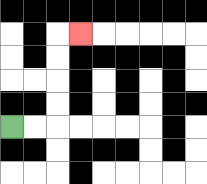{'start': '[0, 5]', 'end': '[3, 1]', 'path_directions': 'R,R,U,U,U,U,R', 'path_coordinates': '[[0, 5], [1, 5], [2, 5], [2, 4], [2, 3], [2, 2], [2, 1], [3, 1]]'}